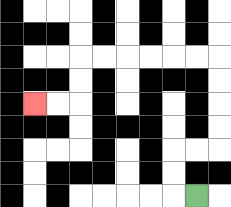{'start': '[8, 8]', 'end': '[1, 4]', 'path_directions': 'L,U,U,R,R,U,U,U,U,L,L,L,L,L,L,D,D,L,L', 'path_coordinates': '[[8, 8], [7, 8], [7, 7], [7, 6], [8, 6], [9, 6], [9, 5], [9, 4], [9, 3], [9, 2], [8, 2], [7, 2], [6, 2], [5, 2], [4, 2], [3, 2], [3, 3], [3, 4], [2, 4], [1, 4]]'}